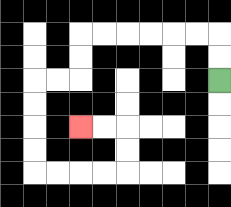{'start': '[9, 3]', 'end': '[3, 5]', 'path_directions': 'U,U,L,L,L,L,L,L,D,D,L,L,D,D,D,D,R,R,R,R,U,U,L,L', 'path_coordinates': '[[9, 3], [9, 2], [9, 1], [8, 1], [7, 1], [6, 1], [5, 1], [4, 1], [3, 1], [3, 2], [3, 3], [2, 3], [1, 3], [1, 4], [1, 5], [1, 6], [1, 7], [2, 7], [3, 7], [4, 7], [5, 7], [5, 6], [5, 5], [4, 5], [3, 5]]'}